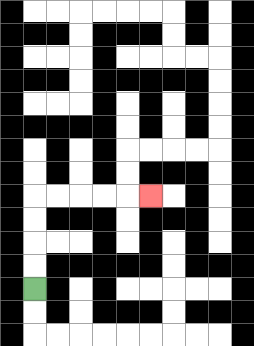{'start': '[1, 12]', 'end': '[6, 8]', 'path_directions': 'U,U,U,U,R,R,R,R,R', 'path_coordinates': '[[1, 12], [1, 11], [1, 10], [1, 9], [1, 8], [2, 8], [3, 8], [4, 8], [5, 8], [6, 8]]'}